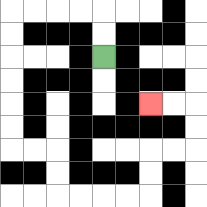{'start': '[4, 2]', 'end': '[6, 4]', 'path_directions': 'U,U,L,L,L,L,D,D,D,D,D,D,R,R,D,D,R,R,R,R,U,U,R,R,U,U,L,L', 'path_coordinates': '[[4, 2], [4, 1], [4, 0], [3, 0], [2, 0], [1, 0], [0, 0], [0, 1], [0, 2], [0, 3], [0, 4], [0, 5], [0, 6], [1, 6], [2, 6], [2, 7], [2, 8], [3, 8], [4, 8], [5, 8], [6, 8], [6, 7], [6, 6], [7, 6], [8, 6], [8, 5], [8, 4], [7, 4], [6, 4]]'}